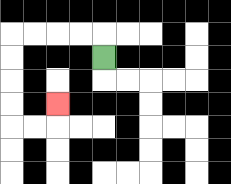{'start': '[4, 2]', 'end': '[2, 4]', 'path_directions': 'U,L,L,L,L,D,D,D,D,R,R,U', 'path_coordinates': '[[4, 2], [4, 1], [3, 1], [2, 1], [1, 1], [0, 1], [0, 2], [0, 3], [0, 4], [0, 5], [1, 5], [2, 5], [2, 4]]'}